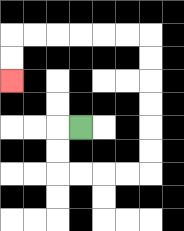{'start': '[3, 5]', 'end': '[0, 3]', 'path_directions': 'L,D,D,R,R,R,R,U,U,U,U,U,U,L,L,L,L,L,L,D,D', 'path_coordinates': '[[3, 5], [2, 5], [2, 6], [2, 7], [3, 7], [4, 7], [5, 7], [6, 7], [6, 6], [6, 5], [6, 4], [6, 3], [6, 2], [6, 1], [5, 1], [4, 1], [3, 1], [2, 1], [1, 1], [0, 1], [0, 2], [0, 3]]'}